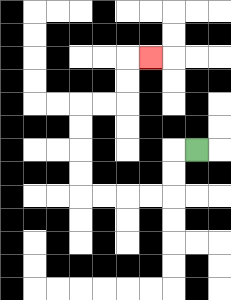{'start': '[8, 6]', 'end': '[6, 2]', 'path_directions': 'L,D,D,L,L,L,L,U,U,U,U,R,R,U,U,R', 'path_coordinates': '[[8, 6], [7, 6], [7, 7], [7, 8], [6, 8], [5, 8], [4, 8], [3, 8], [3, 7], [3, 6], [3, 5], [3, 4], [4, 4], [5, 4], [5, 3], [5, 2], [6, 2]]'}